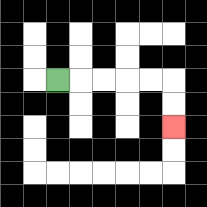{'start': '[2, 3]', 'end': '[7, 5]', 'path_directions': 'R,R,R,R,R,D,D', 'path_coordinates': '[[2, 3], [3, 3], [4, 3], [5, 3], [6, 3], [7, 3], [7, 4], [7, 5]]'}